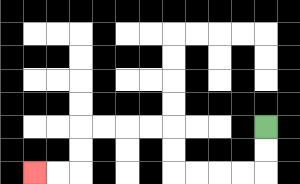{'start': '[11, 5]', 'end': '[1, 7]', 'path_directions': 'D,D,L,L,L,L,U,U,L,L,L,L,D,D,L,L', 'path_coordinates': '[[11, 5], [11, 6], [11, 7], [10, 7], [9, 7], [8, 7], [7, 7], [7, 6], [7, 5], [6, 5], [5, 5], [4, 5], [3, 5], [3, 6], [3, 7], [2, 7], [1, 7]]'}